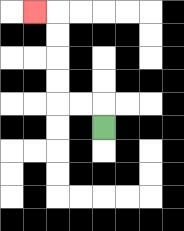{'start': '[4, 5]', 'end': '[1, 0]', 'path_directions': 'U,L,L,U,U,U,U,L', 'path_coordinates': '[[4, 5], [4, 4], [3, 4], [2, 4], [2, 3], [2, 2], [2, 1], [2, 0], [1, 0]]'}